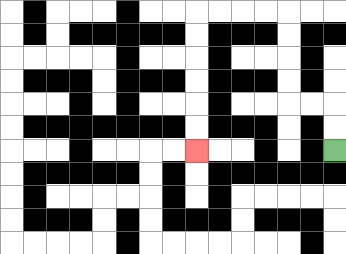{'start': '[14, 6]', 'end': '[8, 6]', 'path_directions': 'U,U,L,L,U,U,U,U,L,L,L,L,D,D,D,D,D,D', 'path_coordinates': '[[14, 6], [14, 5], [14, 4], [13, 4], [12, 4], [12, 3], [12, 2], [12, 1], [12, 0], [11, 0], [10, 0], [9, 0], [8, 0], [8, 1], [8, 2], [8, 3], [8, 4], [8, 5], [8, 6]]'}